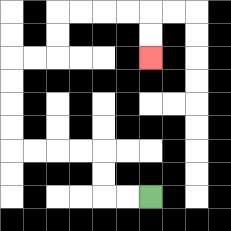{'start': '[6, 8]', 'end': '[6, 2]', 'path_directions': 'L,L,U,U,L,L,L,L,U,U,U,U,R,R,U,U,R,R,R,R,D,D', 'path_coordinates': '[[6, 8], [5, 8], [4, 8], [4, 7], [4, 6], [3, 6], [2, 6], [1, 6], [0, 6], [0, 5], [0, 4], [0, 3], [0, 2], [1, 2], [2, 2], [2, 1], [2, 0], [3, 0], [4, 0], [5, 0], [6, 0], [6, 1], [6, 2]]'}